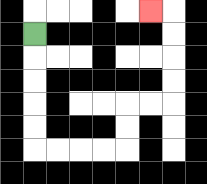{'start': '[1, 1]', 'end': '[6, 0]', 'path_directions': 'D,D,D,D,D,R,R,R,R,U,U,R,R,U,U,U,U,L', 'path_coordinates': '[[1, 1], [1, 2], [1, 3], [1, 4], [1, 5], [1, 6], [2, 6], [3, 6], [4, 6], [5, 6], [5, 5], [5, 4], [6, 4], [7, 4], [7, 3], [7, 2], [7, 1], [7, 0], [6, 0]]'}